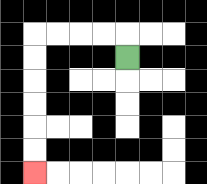{'start': '[5, 2]', 'end': '[1, 7]', 'path_directions': 'U,L,L,L,L,D,D,D,D,D,D', 'path_coordinates': '[[5, 2], [5, 1], [4, 1], [3, 1], [2, 1], [1, 1], [1, 2], [1, 3], [1, 4], [1, 5], [1, 6], [1, 7]]'}